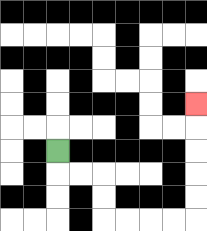{'start': '[2, 6]', 'end': '[8, 4]', 'path_directions': 'D,R,R,D,D,R,R,R,R,U,U,U,U,U', 'path_coordinates': '[[2, 6], [2, 7], [3, 7], [4, 7], [4, 8], [4, 9], [5, 9], [6, 9], [7, 9], [8, 9], [8, 8], [8, 7], [8, 6], [8, 5], [8, 4]]'}